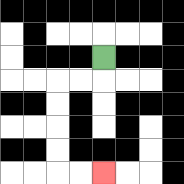{'start': '[4, 2]', 'end': '[4, 7]', 'path_directions': 'D,L,L,D,D,D,D,R,R', 'path_coordinates': '[[4, 2], [4, 3], [3, 3], [2, 3], [2, 4], [2, 5], [2, 6], [2, 7], [3, 7], [4, 7]]'}